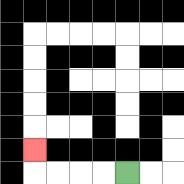{'start': '[5, 7]', 'end': '[1, 6]', 'path_directions': 'L,L,L,L,U', 'path_coordinates': '[[5, 7], [4, 7], [3, 7], [2, 7], [1, 7], [1, 6]]'}